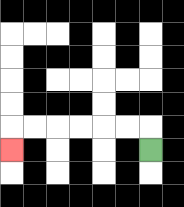{'start': '[6, 6]', 'end': '[0, 6]', 'path_directions': 'U,L,L,L,L,L,L,D', 'path_coordinates': '[[6, 6], [6, 5], [5, 5], [4, 5], [3, 5], [2, 5], [1, 5], [0, 5], [0, 6]]'}